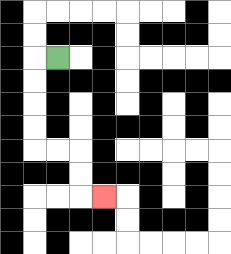{'start': '[2, 2]', 'end': '[4, 8]', 'path_directions': 'L,D,D,D,D,R,R,D,D,R', 'path_coordinates': '[[2, 2], [1, 2], [1, 3], [1, 4], [1, 5], [1, 6], [2, 6], [3, 6], [3, 7], [3, 8], [4, 8]]'}